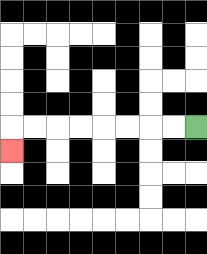{'start': '[8, 5]', 'end': '[0, 6]', 'path_directions': 'L,L,L,L,L,L,L,L,D', 'path_coordinates': '[[8, 5], [7, 5], [6, 5], [5, 5], [4, 5], [3, 5], [2, 5], [1, 5], [0, 5], [0, 6]]'}